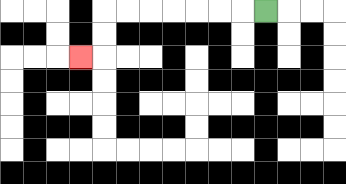{'start': '[11, 0]', 'end': '[3, 2]', 'path_directions': 'L,L,L,L,L,L,L,D,D,L', 'path_coordinates': '[[11, 0], [10, 0], [9, 0], [8, 0], [7, 0], [6, 0], [5, 0], [4, 0], [4, 1], [4, 2], [3, 2]]'}